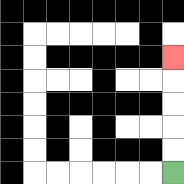{'start': '[7, 7]', 'end': '[7, 2]', 'path_directions': 'U,U,U,U,U', 'path_coordinates': '[[7, 7], [7, 6], [7, 5], [7, 4], [7, 3], [7, 2]]'}